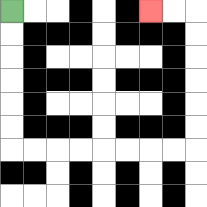{'start': '[0, 0]', 'end': '[6, 0]', 'path_directions': 'D,D,D,D,D,D,R,R,R,R,R,R,R,R,U,U,U,U,U,U,L,L', 'path_coordinates': '[[0, 0], [0, 1], [0, 2], [0, 3], [0, 4], [0, 5], [0, 6], [1, 6], [2, 6], [3, 6], [4, 6], [5, 6], [6, 6], [7, 6], [8, 6], [8, 5], [8, 4], [8, 3], [8, 2], [8, 1], [8, 0], [7, 0], [6, 0]]'}